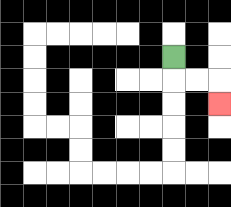{'start': '[7, 2]', 'end': '[9, 4]', 'path_directions': 'D,R,R,D', 'path_coordinates': '[[7, 2], [7, 3], [8, 3], [9, 3], [9, 4]]'}